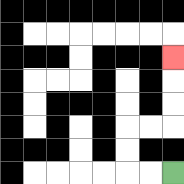{'start': '[7, 7]', 'end': '[7, 2]', 'path_directions': 'L,L,U,U,R,R,U,U,U', 'path_coordinates': '[[7, 7], [6, 7], [5, 7], [5, 6], [5, 5], [6, 5], [7, 5], [7, 4], [7, 3], [7, 2]]'}